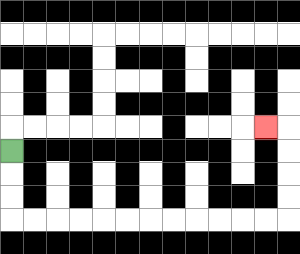{'start': '[0, 6]', 'end': '[11, 5]', 'path_directions': 'D,D,D,R,R,R,R,R,R,R,R,R,R,R,R,U,U,U,U,L', 'path_coordinates': '[[0, 6], [0, 7], [0, 8], [0, 9], [1, 9], [2, 9], [3, 9], [4, 9], [5, 9], [6, 9], [7, 9], [8, 9], [9, 9], [10, 9], [11, 9], [12, 9], [12, 8], [12, 7], [12, 6], [12, 5], [11, 5]]'}